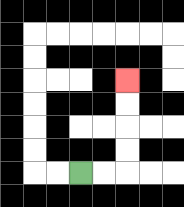{'start': '[3, 7]', 'end': '[5, 3]', 'path_directions': 'R,R,U,U,U,U', 'path_coordinates': '[[3, 7], [4, 7], [5, 7], [5, 6], [5, 5], [5, 4], [5, 3]]'}